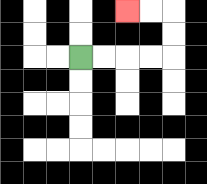{'start': '[3, 2]', 'end': '[5, 0]', 'path_directions': 'R,R,R,R,U,U,L,L', 'path_coordinates': '[[3, 2], [4, 2], [5, 2], [6, 2], [7, 2], [7, 1], [7, 0], [6, 0], [5, 0]]'}